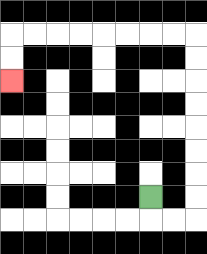{'start': '[6, 8]', 'end': '[0, 3]', 'path_directions': 'D,R,R,U,U,U,U,U,U,U,U,L,L,L,L,L,L,L,L,D,D', 'path_coordinates': '[[6, 8], [6, 9], [7, 9], [8, 9], [8, 8], [8, 7], [8, 6], [8, 5], [8, 4], [8, 3], [8, 2], [8, 1], [7, 1], [6, 1], [5, 1], [4, 1], [3, 1], [2, 1], [1, 1], [0, 1], [0, 2], [0, 3]]'}